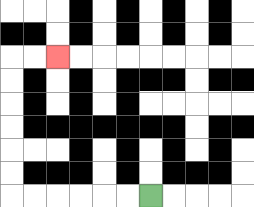{'start': '[6, 8]', 'end': '[2, 2]', 'path_directions': 'L,L,L,L,L,L,U,U,U,U,U,U,R,R', 'path_coordinates': '[[6, 8], [5, 8], [4, 8], [3, 8], [2, 8], [1, 8], [0, 8], [0, 7], [0, 6], [0, 5], [0, 4], [0, 3], [0, 2], [1, 2], [2, 2]]'}